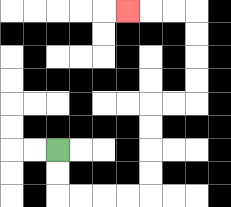{'start': '[2, 6]', 'end': '[5, 0]', 'path_directions': 'D,D,R,R,R,R,U,U,U,U,R,R,U,U,U,U,L,L,L', 'path_coordinates': '[[2, 6], [2, 7], [2, 8], [3, 8], [4, 8], [5, 8], [6, 8], [6, 7], [6, 6], [6, 5], [6, 4], [7, 4], [8, 4], [8, 3], [8, 2], [8, 1], [8, 0], [7, 0], [6, 0], [5, 0]]'}